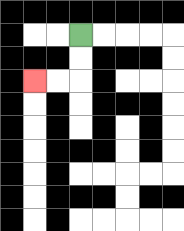{'start': '[3, 1]', 'end': '[1, 3]', 'path_directions': 'D,D,L,L', 'path_coordinates': '[[3, 1], [3, 2], [3, 3], [2, 3], [1, 3]]'}